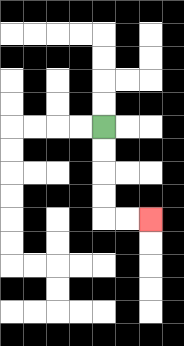{'start': '[4, 5]', 'end': '[6, 9]', 'path_directions': 'D,D,D,D,R,R', 'path_coordinates': '[[4, 5], [4, 6], [4, 7], [4, 8], [4, 9], [5, 9], [6, 9]]'}